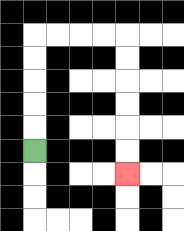{'start': '[1, 6]', 'end': '[5, 7]', 'path_directions': 'U,U,U,U,U,R,R,R,R,D,D,D,D,D,D', 'path_coordinates': '[[1, 6], [1, 5], [1, 4], [1, 3], [1, 2], [1, 1], [2, 1], [3, 1], [4, 1], [5, 1], [5, 2], [5, 3], [5, 4], [5, 5], [5, 6], [5, 7]]'}